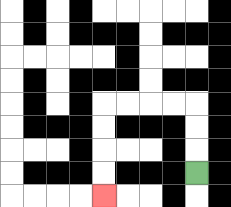{'start': '[8, 7]', 'end': '[4, 8]', 'path_directions': 'U,U,U,L,L,L,L,D,D,D,D', 'path_coordinates': '[[8, 7], [8, 6], [8, 5], [8, 4], [7, 4], [6, 4], [5, 4], [4, 4], [4, 5], [4, 6], [4, 7], [4, 8]]'}